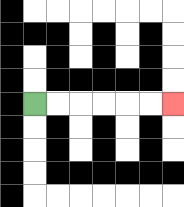{'start': '[1, 4]', 'end': '[7, 4]', 'path_directions': 'R,R,R,R,R,R', 'path_coordinates': '[[1, 4], [2, 4], [3, 4], [4, 4], [5, 4], [6, 4], [7, 4]]'}